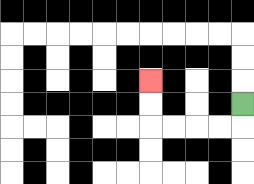{'start': '[10, 4]', 'end': '[6, 3]', 'path_directions': 'D,L,L,L,L,U,U', 'path_coordinates': '[[10, 4], [10, 5], [9, 5], [8, 5], [7, 5], [6, 5], [6, 4], [6, 3]]'}